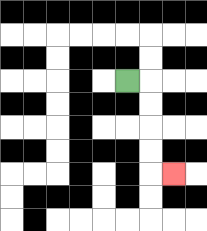{'start': '[5, 3]', 'end': '[7, 7]', 'path_directions': 'R,D,D,D,D,R', 'path_coordinates': '[[5, 3], [6, 3], [6, 4], [6, 5], [6, 6], [6, 7], [7, 7]]'}